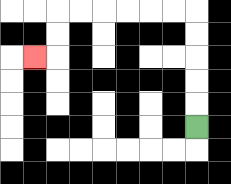{'start': '[8, 5]', 'end': '[1, 2]', 'path_directions': 'U,U,U,U,U,L,L,L,L,L,L,D,D,L', 'path_coordinates': '[[8, 5], [8, 4], [8, 3], [8, 2], [8, 1], [8, 0], [7, 0], [6, 0], [5, 0], [4, 0], [3, 0], [2, 0], [2, 1], [2, 2], [1, 2]]'}